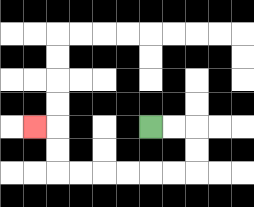{'start': '[6, 5]', 'end': '[1, 5]', 'path_directions': 'R,R,D,D,L,L,L,L,L,L,U,U,L', 'path_coordinates': '[[6, 5], [7, 5], [8, 5], [8, 6], [8, 7], [7, 7], [6, 7], [5, 7], [4, 7], [3, 7], [2, 7], [2, 6], [2, 5], [1, 5]]'}